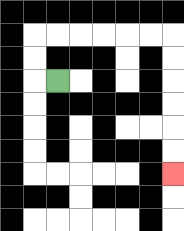{'start': '[2, 3]', 'end': '[7, 7]', 'path_directions': 'L,U,U,R,R,R,R,R,R,D,D,D,D,D,D', 'path_coordinates': '[[2, 3], [1, 3], [1, 2], [1, 1], [2, 1], [3, 1], [4, 1], [5, 1], [6, 1], [7, 1], [7, 2], [7, 3], [7, 4], [7, 5], [7, 6], [7, 7]]'}